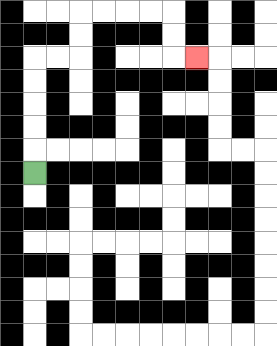{'start': '[1, 7]', 'end': '[8, 2]', 'path_directions': 'U,U,U,U,U,R,R,U,U,R,R,R,R,D,D,R', 'path_coordinates': '[[1, 7], [1, 6], [1, 5], [1, 4], [1, 3], [1, 2], [2, 2], [3, 2], [3, 1], [3, 0], [4, 0], [5, 0], [6, 0], [7, 0], [7, 1], [7, 2], [8, 2]]'}